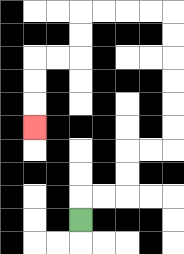{'start': '[3, 9]', 'end': '[1, 5]', 'path_directions': 'U,R,R,U,U,R,R,U,U,U,U,U,U,L,L,L,L,D,D,L,L,D,D,D', 'path_coordinates': '[[3, 9], [3, 8], [4, 8], [5, 8], [5, 7], [5, 6], [6, 6], [7, 6], [7, 5], [7, 4], [7, 3], [7, 2], [7, 1], [7, 0], [6, 0], [5, 0], [4, 0], [3, 0], [3, 1], [3, 2], [2, 2], [1, 2], [1, 3], [1, 4], [1, 5]]'}